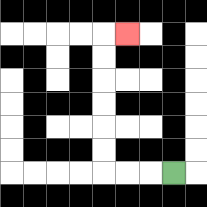{'start': '[7, 7]', 'end': '[5, 1]', 'path_directions': 'L,L,L,U,U,U,U,U,U,R', 'path_coordinates': '[[7, 7], [6, 7], [5, 7], [4, 7], [4, 6], [4, 5], [4, 4], [4, 3], [4, 2], [4, 1], [5, 1]]'}